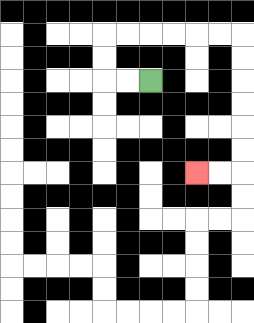{'start': '[6, 3]', 'end': '[8, 7]', 'path_directions': 'L,L,U,U,R,R,R,R,R,R,D,D,D,D,D,D,L,L', 'path_coordinates': '[[6, 3], [5, 3], [4, 3], [4, 2], [4, 1], [5, 1], [6, 1], [7, 1], [8, 1], [9, 1], [10, 1], [10, 2], [10, 3], [10, 4], [10, 5], [10, 6], [10, 7], [9, 7], [8, 7]]'}